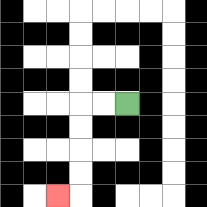{'start': '[5, 4]', 'end': '[2, 8]', 'path_directions': 'L,L,D,D,D,D,L', 'path_coordinates': '[[5, 4], [4, 4], [3, 4], [3, 5], [3, 6], [3, 7], [3, 8], [2, 8]]'}